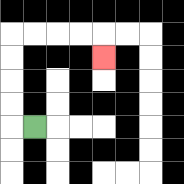{'start': '[1, 5]', 'end': '[4, 2]', 'path_directions': 'L,U,U,U,U,R,R,R,R,D', 'path_coordinates': '[[1, 5], [0, 5], [0, 4], [0, 3], [0, 2], [0, 1], [1, 1], [2, 1], [3, 1], [4, 1], [4, 2]]'}